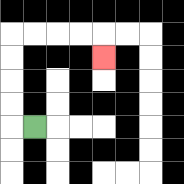{'start': '[1, 5]', 'end': '[4, 2]', 'path_directions': 'L,U,U,U,U,R,R,R,R,D', 'path_coordinates': '[[1, 5], [0, 5], [0, 4], [0, 3], [0, 2], [0, 1], [1, 1], [2, 1], [3, 1], [4, 1], [4, 2]]'}